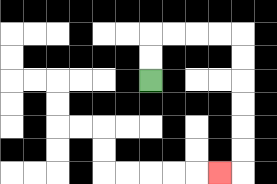{'start': '[6, 3]', 'end': '[9, 7]', 'path_directions': 'U,U,R,R,R,R,D,D,D,D,D,D,L', 'path_coordinates': '[[6, 3], [6, 2], [6, 1], [7, 1], [8, 1], [9, 1], [10, 1], [10, 2], [10, 3], [10, 4], [10, 5], [10, 6], [10, 7], [9, 7]]'}